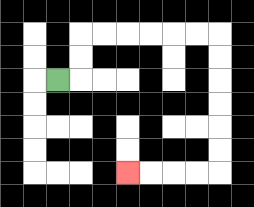{'start': '[2, 3]', 'end': '[5, 7]', 'path_directions': 'R,U,U,R,R,R,R,R,R,D,D,D,D,D,D,L,L,L,L', 'path_coordinates': '[[2, 3], [3, 3], [3, 2], [3, 1], [4, 1], [5, 1], [6, 1], [7, 1], [8, 1], [9, 1], [9, 2], [9, 3], [9, 4], [9, 5], [9, 6], [9, 7], [8, 7], [7, 7], [6, 7], [5, 7]]'}